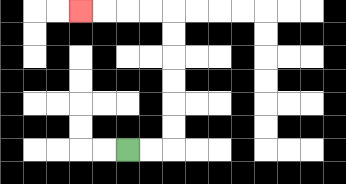{'start': '[5, 6]', 'end': '[3, 0]', 'path_directions': 'R,R,U,U,U,U,U,U,L,L,L,L', 'path_coordinates': '[[5, 6], [6, 6], [7, 6], [7, 5], [7, 4], [7, 3], [7, 2], [7, 1], [7, 0], [6, 0], [5, 0], [4, 0], [3, 0]]'}